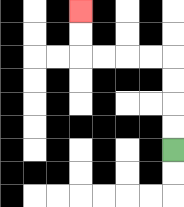{'start': '[7, 6]', 'end': '[3, 0]', 'path_directions': 'U,U,U,U,L,L,L,L,U,U', 'path_coordinates': '[[7, 6], [7, 5], [7, 4], [7, 3], [7, 2], [6, 2], [5, 2], [4, 2], [3, 2], [3, 1], [3, 0]]'}